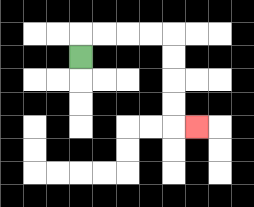{'start': '[3, 2]', 'end': '[8, 5]', 'path_directions': 'U,R,R,R,R,D,D,D,D,R', 'path_coordinates': '[[3, 2], [3, 1], [4, 1], [5, 1], [6, 1], [7, 1], [7, 2], [7, 3], [7, 4], [7, 5], [8, 5]]'}